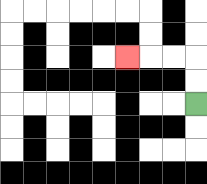{'start': '[8, 4]', 'end': '[5, 2]', 'path_directions': 'U,U,L,L,L', 'path_coordinates': '[[8, 4], [8, 3], [8, 2], [7, 2], [6, 2], [5, 2]]'}